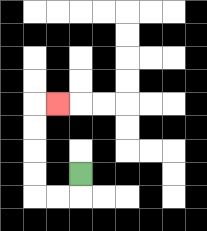{'start': '[3, 7]', 'end': '[2, 4]', 'path_directions': 'D,L,L,U,U,U,U,R', 'path_coordinates': '[[3, 7], [3, 8], [2, 8], [1, 8], [1, 7], [1, 6], [1, 5], [1, 4], [2, 4]]'}